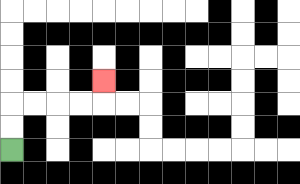{'start': '[0, 6]', 'end': '[4, 3]', 'path_directions': 'U,U,R,R,R,R,U', 'path_coordinates': '[[0, 6], [0, 5], [0, 4], [1, 4], [2, 4], [3, 4], [4, 4], [4, 3]]'}